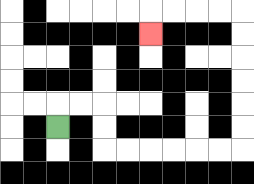{'start': '[2, 5]', 'end': '[6, 1]', 'path_directions': 'U,R,R,D,D,R,R,R,R,R,R,U,U,U,U,U,U,L,L,L,L,D', 'path_coordinates': '[[2, 5], [2, 4], [3, 4], [4, 4], [4, 5], [4, 6], [5, 6], [6, 6], [7, 6], [8, 6], [9, 6], [10, 6], [10, 5], [10, 4], [10, 3], [10, 2], [10, 1], [10, 0], [9, 0], [8, 0], [7, 0], [6, 0], [6, 1]]'}